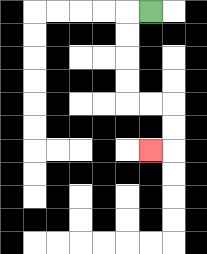{'start': '[6, 0]', 'end': '[6, 6]', 'path_directions': 'L,D,D,D,D,R,R,D,D,L', 'path_coordinates': '[[6, 0], [5, 0], [5, 1], [5, 2], [5, 3], [5, 4], [6, 4], [7, 4], [7, 5], [7, 6], [6, 6]]'}